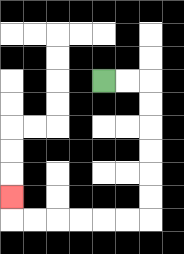{'start': '[4, 3]', 'end': '[0, 8]', 'path_directions': 'R,R,D,D,D,D,D,D,L,L,L,L,L,L,U', 'path_coordinates': '[[4, 3], [5, 3], [6, 3], [6, 4], [6, 5], [6, 6], [6, 7], [6, 8], [6, 9], [5, 9], [4, 9], [3, 9], [2, 9], [1, 9], [0, 9], [0, 8]]'}